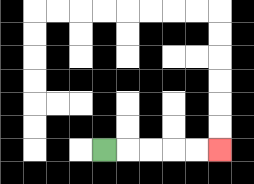{'start': '[4, 6]', 'end': '[9, 6]', 'path_directions': 'R,R,R,R,R', 'path_coordinates': '[[4, 6], [5, 6], [6, 6], [7, 6], [8, 6], [9, 6]]'}